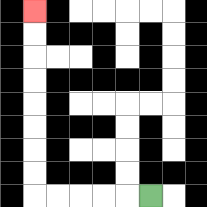{'start': '[6, 8]', 'end': '[1, 0]', 'path_directions': 'L,L,L,L,L,U,U,U,U,U,U,U,U', 'path_coordinates': '[[6, 8], [5, 8], [4, 8], [3, 8], [2, 8], [1, 8], [1, 7], [1, 6], [1, 5], [1, 4], [1, 3], [1, 2], [1, 1], [1, 0]]'}